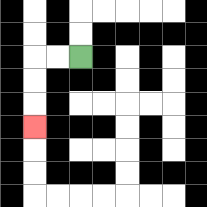{'start': '[3, 2]', 'end': '[1, 5]', 'path_directions': 'L,L,D,D,D', 'path_coordinates': '[[3, 2], [2, 2], [1, 2], [1, 3], [1, 4], [1, 5]]'}